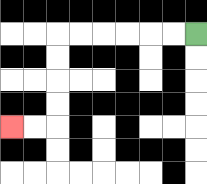{'start': '[8, 1]', 'end': '[0, 5]', 'path_directions': 'L,L,L,L,L,L,D,D,D,D,L,L', 'path_coordinates': '[[8, 1], [7, 1], [6, 1], [5, 1], [4, 1], [3, 1], [2, 1], [2, 2], [2, 3], [2, 4], [2, 5], [1, 5], [0, 5]]'}